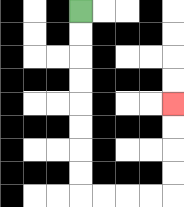{'start': '[3, 0]', 'end': '[7, 4]', 'path_directions': 'D,D,D,D,D,D,D,D,R,R,R,R,U,U,U,U', 'path_coordinates': '[[3, 0], [3, 1], [3, 2], [3, 3], [3, 4], [3, 5], [3, 6], [3, 7], [3, 8], [4, 8], [5, 8], [6, 8], [7, 8], [7, 7], [7, 6], [7, 5], [7, 4]]'}